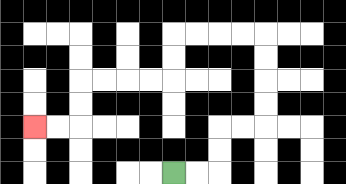{'start': '[7, 7]', 'end': '[1, 5]', 'path_directions': 'R,R,U,U,R,R,U,U,U,U,L,L,L,L,D,D,L,L,L,L,D,D,L,L', 'path_coordinates': '[[7, 7], [8, 7], [9, 7], [9, 6], [9, 5], [10, 5], [11, 5], [11, 4], [11, 3], [11, 2], [11, 1], [10, 1], [9, 1], [8, 1], [7, 1], [7, 2], [7, 3], [6, 3], [5, 3], [4, 3], [3, 3], [3, 4], [3, 5], [2, 5], [1, 5]]'}